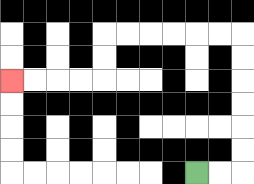{'start': '[8, 7]', 'end': '[0, 3]', 'path_directions': 'R,R,U,U,U,U,U,U,L,L,L,L,L,L,D,D,L,L,L,L', 'path_coordinates': '[[8, 7], [9, 7], [10, 7], [10, 6], [10, 5], [10, 4], [10, 3], [10, 2], [10, 1], [9, 1], [8, 1], [7, 1], [6, 1], [5, 1], [4, 1], [4, 2], [4, 3], [3, 3], [2, 3], [1, 3], [0, 3]]'}